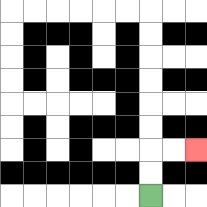{'start': '[6, 8]', 'end': '[8, 6]', 'path_directions': 'U,U,R,R', 'path_coordinates': '[[6, 8], [6, 7], [6, 6], [7, 6], [8, 6]]'}